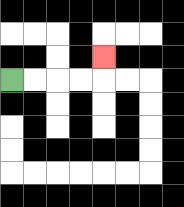{'start': '[0, 3]', 'end': '[4, 2]', 'path_directions': 'R,R,R,R,U', 'path_coordinates': '[[0, 3], [1, 3], [2, 3], [3, 3], [4, 3], [4, 2]]'}